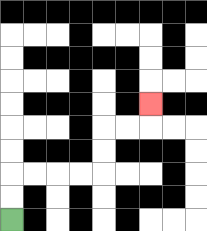{'start': '[0, 9]', 'end': '[6, 4]', 'path_directions': 'U,U,R,R,R,R,U,U,R,R,U', 'path_coordinates': '[[0, 9], [0, 8], [0, 7], [1, 7], [2, 7], [3, 7], [4, 7], [4, 6], [4, 5], [5, 5], [6, 5], [6, 4]]'}